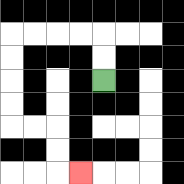{'start': '[4, 3]', 'end': '[3, 7]', 'path_directions': 'U,U,L,L,L,L,D,D,D,D,R,R,D,D,R', 'path_coordinates': '[[4, 3], [4, 2], [4, 1], [3, 1], [2, 1], [1, 1], [0, 1], [0, 2], [0, 3], [0, 4], [0, 5], [1, 5], [2, 5], [2, 6], [2, 7], [3, 7]]'}